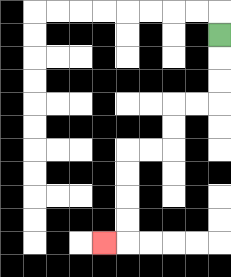{'start': '[9, 1]', 'end': '[4, 10]', 'path_directions': 'D,D,D,L,L,D,D,L,L,D,D,D,D,L', 'path_coordinates': '[[9, 1], [9, 2], [9, 3], [9, 4], [8, 4], [7, 4], [7, 5], [7, 6], [6, 6], [5, 6], [5, 7], [5, 8], [5, 9], [5, 10], [4, 10]]'}